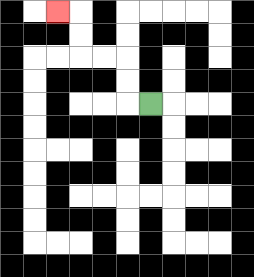{'start': '[6, 4]', 'end': '[2, 0]', 'path_directions': 'L,U,U,L,L,U,U,L', 'path_coordinates': '[[6, 4], [5, 4], [5, 3], [5, 2], [4, 2], [3, 2], [3, 1], [3, 0], [2, 0]]'}